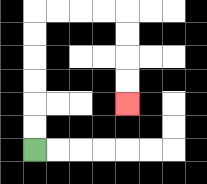{'start': '[1, 6]', 'end': '[5, 4]', 'path_directions': 'U,U,U,U,U,U,R,R,R,R,D,D,D,D', 'path_coordinates': '[[1, 6], [1, 5], [1, 4], [1, 3], [1, 2], [1, 1], [1, 0], [2, 0], [3, 0], [4, 0], [5, 0], [5, 1], [5, 2], [5, 3], [5, 4]]'}